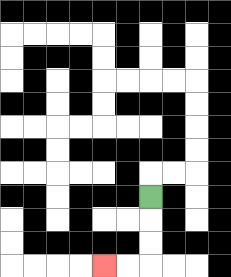{'start': '[6, 8]', 'end': '[4, 11]', 'path_directions': 'D,D,D,L,L', 'path_coordinates': '[[6, 8], [6, 9], [6, 10], [6, 11], [5, 11], [4, 11]]'}